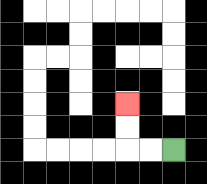{'start': '[7, 6]', 'end': '[5, 4]', 'path_directions': 'L,L,U,U', 'path_coordinates': '[[7, 6], [6, 6], [5, 6], [5, 5], [5, 4]]'}